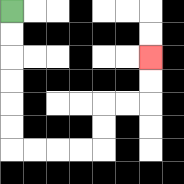{'start': '[0, 0]', 'end': '[6, 2]', 'path_directions': 'D,D,D,D,D,D,R,R,R,R,U,U,R,R,U,U', 'path_coordinates': '[[0, 0], [0, 1], [0, 2], [0, 3], [0, 4], [0, 5], [0, 6], [1, 6], [2, 6], [3, 6], [4, 6], [4, 5], [4, 4], [5, 4], [6, 4], [6, 3], [6, 2]]'}